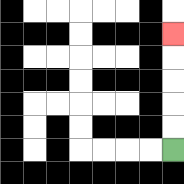{'start': '[7, 6]', 'end': '[7, 1]', 'path_directions': 'U,U,U,U,U', 'path_coordinates': '[[7, 6], [7, 5], [7, 4], [7, 3], [7, 2], [7, 1]]'}